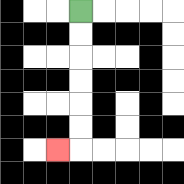{'start': '[3, 0]', 'end': '[2, 6]', 'path_directions': 'D,D,D,D,D,D,L', 'path_coordinates': '[[3, 0], [3, 1], [3, 2], [3, 3], [3, 4], [3, 5], [3, 6], [2, 6]]'}